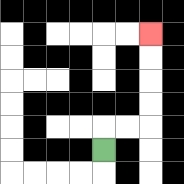{'start': '[4, 6]', 'end': '[6, 1]', 'path_directions': 'U,R,R,U,U,U,U', 'path_coordinates': '[[4, 6], [4, 5], [5, 5], [6, 5], [6, 4], [6, 3], [6, 2], [6, 1]]'}